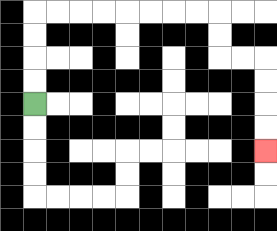{'start': '[1, 4]', 'end': '[11, 6]', 'path_directions': 'U,U,U,U,R,R,R,R,R,R,R,R,D,D,R,R,D,D,D,D', 'path_coordinates': '[[1, 4], [1, 3], [1, 2], [1, 1], [1, 0], [2, 0], [3, 0], [4, 0], [5, 0], [6, 0], [7, 0], [8, 0], [9, 0], [9, 1], [9, 2], [10, 2], [11, 2], [11, 3], [11, 4], [11, 5], [11, 6]]'}